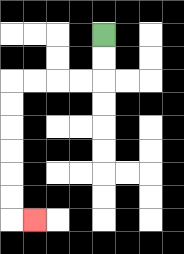{'start': '[4, 1]', 'end': '[1, 9]', 'path_directions': 'D,D,L,L,L,L,D,D,D,D,D,D,R', 'path_coordinates': '[[4, 1], [4, 2], [4, 3], [3, 3], [2, 3], [1, 3], [0, 3], [0, 4], [0, 5], [0, 6], [0, 7], [0, 8], [0, 9], [1, 9]]'}